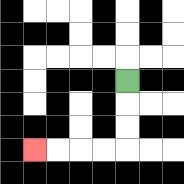{'start': '[5, 3]', 'end': '[1, 6]', 'path_directions': 'D,D,D,L,L,L,L', 'path_coordinates': '[[5, 3], [5, 4], [5, 5], [5, 6], [4, 6], [3, 6], [2, 6], [1, 6]]'}